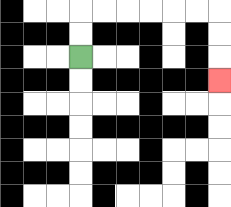{'start': '[3, 2]', 'end': '[9, 3]', 'path_directions': 'U,U,R,R,R,R,R,R,D,D,D', 'path_coordinates': '[[3, 2], [3, 1], [3, 0], [4, 0], [5, 0], [6, 0], [7, 0], [8, 0], [9, 0], [9, 1], [9, 2], [9, 3]]'}